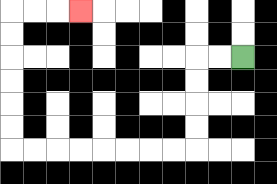{'start': '[10, 2]', 'end': '[3, 0]', 'path_directions': 'L,L,D,D,D,D,L,L,L,L,L,L,L,L,U,U,U,U,U,U,R,R,R', 'path_coordinates': '[[10, 2], [9, 2], [8, 2], [8, 3], [8, 4], [8, 5], [8, 6], [7, 6], [6, 6], [5, 6], [4, 6], [3, 6], [2, 6], [1, 6], [0, 6], [0, 5], [0, 4], [0, 3], [0, 2], [0, 1], [0, 0], [1, 0], [2, 0], [3, 0]]'}